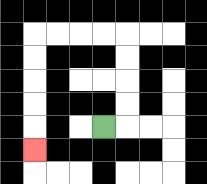{'start': '[4, 5]', 'end': '[1, 6]', 'path_directions': 'R,U,U,U,U,L,L,L,L,D,D,D,D,D', 'path_coordinates': '[[4, 5], [5, 5], [5, 4], [5, 3], [5, 2], [5, 1], [4, 1], [3, 1], [2, 1], [1, 1], [1, 2], [1, 3], [1, 4], [1, 5], [1, 6]]'}